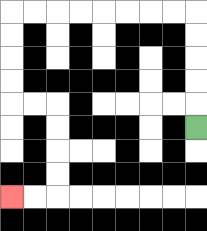{'start': '[8, 5]', 'end': '[0, 8]', 'path_directions': 'U,U,U,U,U,L,L,L,L,L,L,L,L,D,D,D,D,R,R,D,D,D,D,L,L', 'path_coordinates': '[[8, 5], [8, 4], [8, 3], [8, 2], [8, 1], [8, 0], [7, 0], [6, 0], [5, 0], [4, 0], [3, 0], [2, 0], [1, 0], [0, 0], [0, 1], [0, 2], [0, 3], [0, 4], [1, 4], [2, 4], [2, 5], [2, 6], [2, 7], [2, 8], [1, 8], [0, 8]]'}